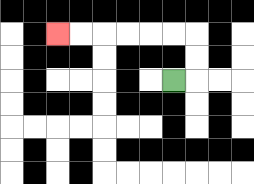{'start': '[7, 3]', 'end': '[2, 1]', 'path_directions': 'R,U,U,L,L,L,L,L,L', 'path_coordinates': '[[7, 3], [8, 3], [8, 2], [8, 1], [7, 1], [6, 1], [5, 1], [4, 1], [3, 1], [2, 1]]'}